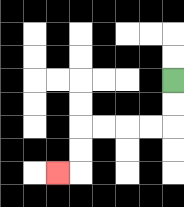{'start': '[7, 3]', 'end': '[2, 7]', 'path_directions': 'D,D,L,L,L,L,D,D,L', 'path_coordinates': '[[7, 3], [7, 4], [7, 5], [6, 5], [5, 5], [4, 5], [3, 5], [3, 6], [3, 7], [2, 7]]'}